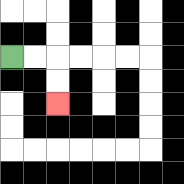{'start': '[0, 2]', 'end': '[2, 4]', 'path_directions': 'R,R,D,D', 'path_coordinates': '[[0, 2], [1, 2], [2, 2], [2, 3], [2, 4]]'}